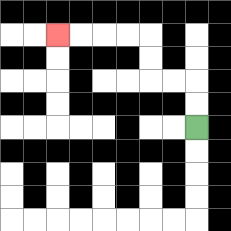{'start': '[8, 5]', 'end': '[2, 1]', 'path_directions': 'U,U,L,L,U,U,L,L,L,L', 'path_coordinates': '[[8, 5], [8, 4], [8, 3], [7, 3], [6, 3], [6, 2], [6, 1], [5, 1], [4, 1], [3, 1], [2, 1]]'}